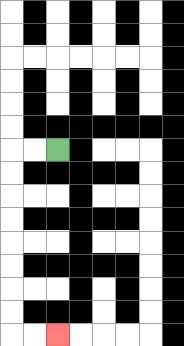{'start': '[2, 6]', 'end': '[2, 14]', 'path_directions': 'L,L,D,D,D,D,D,D,D,D,R,R', 'path_coordinates': '[[2, 6], [1, 6], [0, 6], [0, 7], [0, 8], [0, 9], [0, 10], [0, 11], [0, 12], [0, 13], [0, 14], [1, 14], [2, 14]]'}